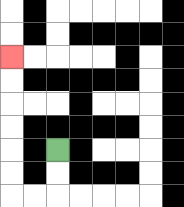{'start': '[2, 6]', 'end': '[0, 2]', 'path_directions': 'D,D,L,L,U,U,U,U,U,U', 'path_coordinates': '[[2, 6], [2, 7], [2, 8], [1, 8], [0, 8], [0, 7], [0, 6], [0, 5], [0, 4], [0, 3], [0, 2]]'}